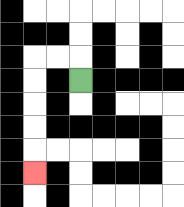{'start': '[3, 3]', 'end': '[1, 7]', 'path_directions': 'U,L,L,D,D,D,D,D', 'path_coordinates': '[[3, 3], [3, 2], [2, 2], [1, 2], [1, 3], [1, 4], [1, 5], [1, 6], [1, 7]]'}